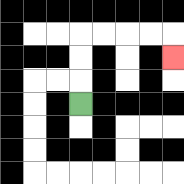{'start': '[3, 4]', 'end': '[7, 2]', 'path_directions': 'U,U,U,R,R,R,R,D', 'path_coordinates': '[[3, 4], [3, 3], [3, 2], [3, 1], [4, 1], [5, 1], [6, 1], [7, 1], [7, 2]]'}